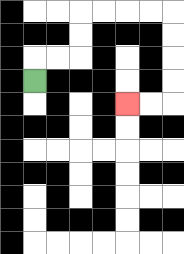{'start': '[1, 3]', 'end': '[5, 4]', 'path_directions': 'U,R,R,U,U,R,R,R,R,D,D,D,D,L,L', 'path_coordinates': '[[1, 3], [1, 2], [2, 2], [3, 2], [3, 1], [3, 0], [4, 0], [5, 0], [6, 0], [7, 0], [7, 1], [7, 2], [7, 3], [7, 4], [6, 4], [5, 4]]'}